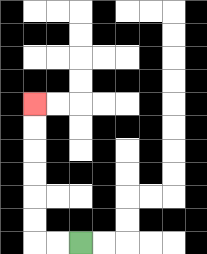{'start': '[3, 10]', 'end': '[1, 4]', 'path_directions': 'L,L,U,U,U,U,U,U', 'path_coordinates': '[[3, 10], [2, 10], [1, 10], [1, 9], [1, 8], [1, 7], [1, 6], [1, 5], [1, 4]]'}